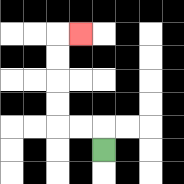{'start': '[4, 6]', 'end': '[3, 1]', 'path_directions': 'U,L,L,U,U,U,U,R', 'path_coordinates': '[[4, 6], [4, 5], [3, 5], [2, 5], [2, 4], [2, 3], [2, 2], [2, 1], [3, 1]]'}